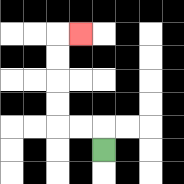{'start': '[4, 6]', 'end': '[3, 1]', 'path_directions': 'U,L,L,U,U,U,U,R', 'path_coordinates': '[[4, 6], [4, 5], [3, 5], [2, 5], [2, 4], [2, 3], [2, 2], [2, 1], [3, 1]]'}